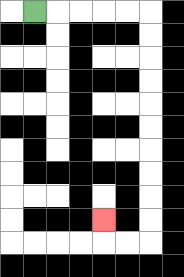{'start': '[1, 0]', 'end': '[4, 9]', 'path_directions': 'R,R,R,R,R,D,D,D,D,D,D,D,D,D,D,L,L,U', 'path_coordinates': '[[1, 0], [2, 0], [3, 0], [4, 0], [5, 0], [6, 0], [6, 1], [6, 2], [6, 3], [6, 4], [6, 5], [6, 6], [6, 7], [6, 8], [6, 9], [6, 10], [5, 10], [4, 10], [4, 9]]'}